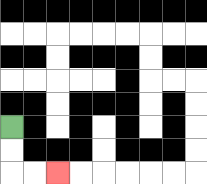{'start': '[0, 5]', 'end': '[2, 7]', 'path_directions': 'D,D,R,R', 'path_coordinates': '[[0, 5], [0, 6], [0, 7], [1, 7], [2, 7]]'}